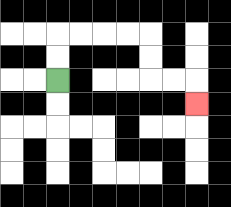{'start': '[2, 3]', 'end': '[8, 4]', 'path_directions': 'U,U,R,R,R,R,D,D,R,R,D', 'path_coordinates': '[[2, 3], [2, 2], [2, 1], [3, 1], [4, 1], [5, 1], [6, 1], [6, 2], [6, 3], [7, 3], [8, 3], [8, 4]]'}